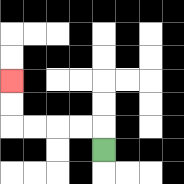{'start': '[4, 6]', 'end': '[0, 3]', 'path_directions': 'U,L,L,L,L,U,U', 'path_coordinates': '[[4, 6], [4, 5], [3, 5], [2, 5], [1, 5], [0, 5], [0, 4], [0, 3]]'}